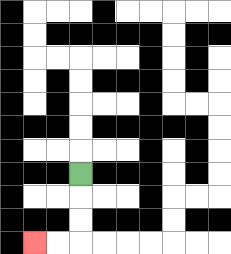{'start': '[3, 7]', 'end': '[1, 10]', 'path_directions': 'D,D,D,L,L', 'path_coordinates': '[[3, 7], [3, 8], [3, 9], [3, 10], [2, 10], [1, 10]]'}